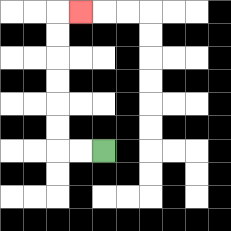{'start': '[4, 6]', 'end': '[3, 0]', 'path_directions': 'L,L,U,U,U,U,U,U,R', 'path_coordinates': '[[4, 6], [3, 6], [2, 6], [2, 5], [2, 4], [2, 3], [2, 2], [2, 1], [2, 0], [3, 0]]'}